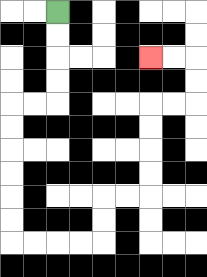{'start': '[2, 0]', 'end': '[6, 2]', 'path_directions': 'D,D,D,D,L,L,D,D,D,D,D,D,R,R,R,R,U,U,R,R,U,U,U,U,R,R,U,U,L,L', 'path_coordinates': '[[2, 0], [2, 1], [2, 2], [2, 3], [2, 4], [1, 4], [0, 4], [0, 5], [0, 6], [0, 7], [0, 8], [0, 9], [0, 10], [1, 10], [2, 10], [3, 10], [4, 10], [4, 9], [4, 8], [5, 8], [6, 8], [6, 7], [6, 6], [6, 5], [6, 4], [7, 4], [8, 4], [8, 3], [8, 2], [7, 2], [6, 2]]'}